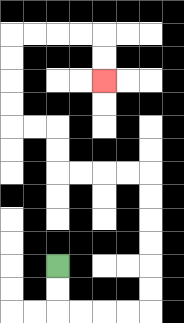{'start': '[2, 11]', 'end': '[4, 3]', 'path_directions': 'D,D,R,R,R,R,U,U,U,U,U,U,L,L,L,L,U,U,L,L,U,U,U,U,R,R,R,R,D,D', 'path_coordinates': '[[2, 11], [2, 12], [2, 13], [3, 13], [4, 13], [5, 13], [6, 13], [6, 12], [6, 11], [6, 10], [6, 9], [6, 8], [6, 7], [5, 7], [4, 7], [3, 7], [2, 7], [2, 6], [2, 5], [1, 5], [0, 5], [0, 4], [0, 3], [0, 2], [0, 1], [1, 1], [2, 1], [3, 1], [4, 1], [4, 2], [4, 3]]'}